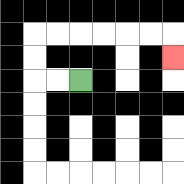{'start': '[3, 3]', 'end': '[7, 2]', 'path_directions': 'L,L,U,U,R,R,R,R,R,R,D', 'path_coordinates': '[[3, 3], [2, 3], [1, 3], [1, 2], [1, 1], [2, 1], [3, 1], [4, 1], [5, 1], [6, 1], [7, 1], [7, 2]]'}